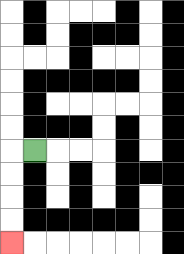{'start': '[1, 6]', 'end': '[0, 10]', 'path_directions': 'L,D,D,D,D', 'path_coordinates': '[[1, 6], [0, 6], [0, 7], [0, 8], [0, 9], [0, 10]]'}